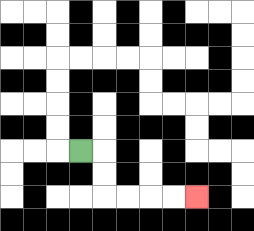{'start': '[3, 6]', 'end': '[8, 8]', 'path_directions': 'R,D,D,R,R,R,R', 'path_coordinates': '[[3, 6], [4, 6], [4, 7], [4, 8], [5, 8], [6, 8], [7, 8], [8, 8]]'}